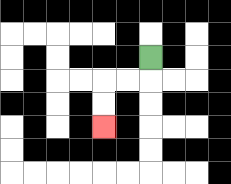{'start': '[6, 2]', 'end': '[4, 5]', 'path_directions': 'D,L,L,D,D', 'path_coordinates': '[[6, 2], [6, 3], [5, 3], [4, 3], [4, 4], [4, 5]]'}